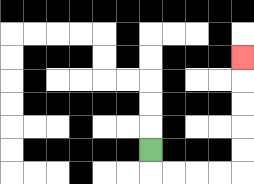{'start': '[6, 6]', 'end': '[10, 2]', 'path_directions': 'D,R,R,R,R,U,U,U,U,U', 'path_coordinates': '[[6, 6], [6, 7], [7, 7], [8, 7], [9, 7], [10, 7], [10, 6], [10, 5], [10, 4], [10, 3], [10, 2]]'}